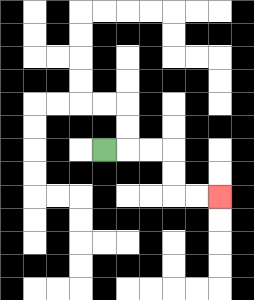{'start': '[4, 6]', 'end': '[9, 8]', 'path_directions': 'R,R,R,D,D,R,R', 'path_coordinates': '[[4, 6], [5, 6], [6, 6], [7, 6], [7, 7], [7, 8], [8, 8], [9, 8]]'}